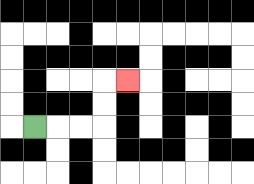{'start': '[1, 5]', 'end': '[5, 3]', 'path_directions': 'R,R,R,U,U,R', 'path_coordinates': '[[1, 5], [2, 5], [3, 5], [4, 5], [4, 4], [4, 3], [5, 3]]'}